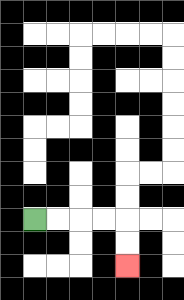{'start': '[1, 9]', 'end': '[5, 11]', 'path_directions': 'R,R,R,R,D,D', 'path_coordinates': '[[1, 9], [2, 9], [3, 9], [4, 9], [5, 9], [5, 10], [5, 11]]'}